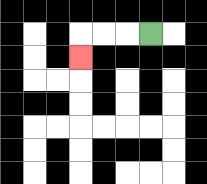{'start': '[6, 1]', 'end': '[3, 2]', 'path_directions': 'L,L,L,D', 'path_coordinates': '[[6, 1], [5, 1], [4, 1], [3, 1], [3, 2]]'}